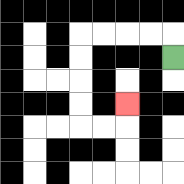{'start': '[7, 2]', 'end': '[5, 4]', 'path_directions': 'U,L,L,L,L,D,D,D,D,R,R,U', 'path_coordinates': '[[7, 2], [7, 1], [6, 1], [5, 1], [4, 1], [3, 1], [3, 2], [3, 3], [3, 4], [3, 5], [4, 5], [5, 5], [5, 4]]'}